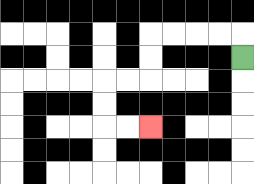{'start': '[10, 2]', 'end': '[6, 5]', 'path_directions': 'U,L,L,L,L,D,D,L,L,D,D,R,R', 'path_coordinates': '[[10, 2], [10, 1], [9, 1], [8, 1], [7, 1], [6, 1], [6, 2], [6, 3], [5, 3], [4, 3], [4, 4], [4, 5], [5, 5], [6, 5]]'}